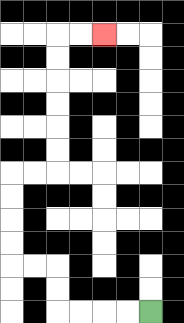{'start': '[6, 13]', 'end': '[4, 1]', 'path_directions': 'L,L,L,L,U,U,L,L,U,U,U,U,R,R,U,U,U,U,U,U,R,R', 'path_coordinates': '[[6, 13], [5, 13], [4, 13], [3, 13], [2, 13], [2, 12], [2, 11], [1, 11], [0, 11], [0, 10], [0, 9], [0, 8], [0, 7], [1, 7], [2, 7], [2, 6], [2, 5], [2, 4], [2, 3], [2, 2], [2, 1], [3, 1], [4, 1]]'}